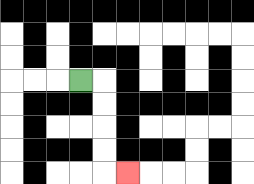{'start': '[3, 3]', 'end': '[5, 7]', 'path_directions': 'R,D,D,D,D,R', 'path_coordinates': '[[3, 3], [4, 3], [4, 4], [4, 5], [4, 6], [4, 7], [5, 7]]'}